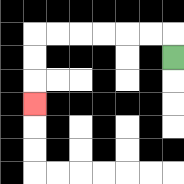{'start': '[7, 2]', 'end': '[1, 4]', 'path_directions': 'U,L,L,L,L,L,L,D,D,D', 'path_coordinates': '[[7, 2], [7, 1], [6, 1], [5, 1], [4, 1], [3, 1], [2, 1], [1, 1], [1, 2], [1, 3], [1, 4]]'}